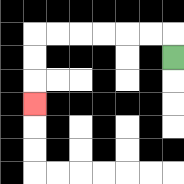{'start': '[7, 2]', 'end': '[1, 4]', 'path_directions': 'U,L,L,L,L,L,L,D,D,D', 'path_coordinates': '[[7, 2], [7, 1], [6, 1], [5, 1], [4, 1], [3, 1], [2, 1], [1, 1], [1, 2], [1, 3], [1, 4]]'}